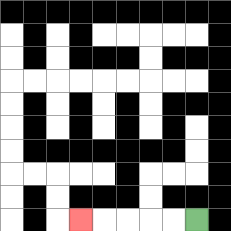{'start': '[8, 9]', 'end': '[3, 9]', 'path_directions': 'L,L,L,L,L', 'path_coordinates': '[[8, 9], [7, 9], [6, 9], [5, 9], [4, 9], [3, 9]]'}